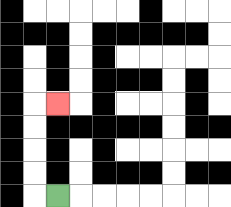{'start': '[2, 8]', 'end': '[2, 4]', 'path_directions': 'L,U,U,U,U,R', 'path_coordinates': '[[2, 8], [1, 8], [1, 7], [1, 6], [1, 5], [1, 4], [2, 4]]'}